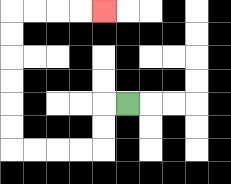{'start': '[5, 4]', 'end': '[4, 0]', 'path_directions': 'L,D,D,L,L,L,L,U,U,U,U,U,U,R,R,R,R', 'path_coordinates': '[[5, 4], [4, 4], [4, 5], [4, 6], [3, 6], [2, 6], [1, 6], [0, 6], [0, 5], [0, 4], [0, 3], [0, 2], [0, 1], [0, 0], [1, 0], [2, 0], [3, 0], [4, 0]]'}